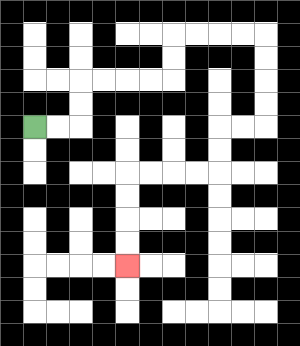{'start': '[1, 5]', 'end': '[5, 11]', 'path_directions': 'R,R,U,U,R,R,R,R,U,U,R,R,R,R,D,D,D,D,L,L,D,D,L,L,L,L,D,D,D,D', 'path_coordinates': '[[1, 5], [2, 5], [3, 5], [3, 4], [3, 3], [4, 3], [5, 3], [6, 3], [7, 3], [7, 2], [7, 1], [8, 1], [9, 1], [10, 1], [11, 1], [11, 2], [11, 3], [11, 4], [11, 5], [10, 5], [9, 5], [9, 6], [9, 7], [8, 7], [7, 7], [6, 7], [5, 7], [5, 8], [5, 9], [5, 10], [5, 11]]'}